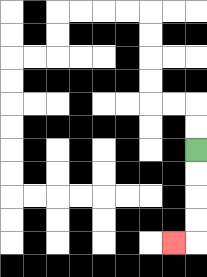{'start': '[8, 6]', 'end': '[7, 10]', 'path_directions': 'D,D,D,D,L', 'path_coordinates': '[[8, 6], [8, 7], [8, 8], [8, 9], [8, 10], [7, 10]]'}